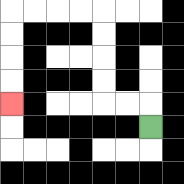{'start': '[6, 5]', 'end': '[0, 4]', 'path_directions': 'U,L,L,U,U,U,U,L,L,L,L,D,D,D,D', 'path_coordinates': '[[6, 5], [6, 4], [5, 4], [4, 4], [4, 3], [4, 2], [4, 1], [4, 0], [3, 0], [2, 0], [1, 0], [0, 0], [0, 1], [0, 2], [0, 3], [0, 4]]'}